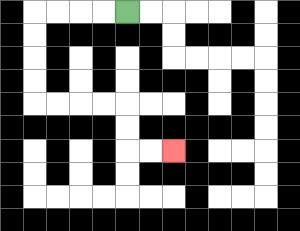{'start': '[5, 0]', 'end': '[7, 6]', 'path_directions': 'L,L,L,L,D,D,D,D,R,R,R,R,D,D,R,R', 'path_coordinates': '[[5, 0], [4, 0], [3, 0], [2, 0], [1, 0], [1, 1], [1, 2], [1, 3], [1, 4], [2, 4], [3, 4], [4, 4], [5, 4], [5, 5], [5, 6], [6, 6], [7, 6]]'}